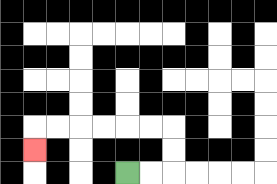{'start': '[5, 7]', 'end': '[1, 6]', 'path_directions': 'R,R,U,U,L,L,L,L,L,L,D', 'path_coordinates': '[[5, 7], [6, 7], [7, 7], [7, 6], [7, 5], [6, 5], [5, 5], [4, 5], [3, 5], [2, 5], [1, 5], [1, 6]]'}